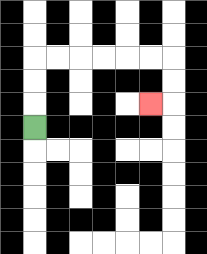{'start': '[1, 5]', 'end': '[6, 4]', 'path_directions': 'U,U,U,R,R,R,R,R,R,D,D,L', 'path_coordinates': '[[1, 5], [1, 4], [1, 3], [1, 2], [2, 2], [3, 2], [4, 2], [5, 2], [6, 2], [7, 2], [7, 3], [7, 4], [6, 4]]'}